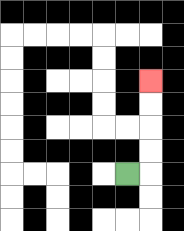{'start': '[5, 7]', 'end': '[6, 3]', 'path_directions': 'R,U,U,U,U', 'path_coordinates': '[[5, 7], [6, 7], [6, 6], [6, 5], [6, 4], [6, 3]]'}